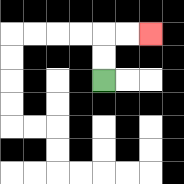{'start': '[4, 3]', 'end': '[6, 1]', 'path_directions': 'U,U,R,R', 'path_coordinates': '[[4, 3], [4, 2], [4, 1], [5, 1], [6, 1]]'}